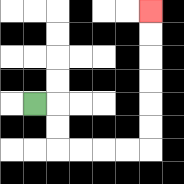{'start': '[1, 4]', 'end': '[6, 0]', 'path_directions': 'R,D,D,R,R,R,R,U,U,U,U,U,U', 'path_coordinates': '[[1, 4], [2, 4], [2, 5], [2, 6], [3, 6], [4, 6], [5, 6], [6, 6], [6, 5], [6, 4], [6, 3], [6, 2], [6, 1], [6, 0]]'}